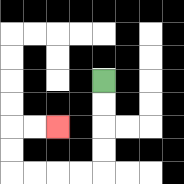{'start': '[4, 3]', 'end': '[2, 5]', 'path_directions': 'D,D,D,D,L,L,L,L,U,U,R,R', 'path_coordinates': '[[4, 3], [4, 4], [4, 5], [4, 6], [4, 7], [3, 7], [2, 7], [1, 7], [0, 7], [0, 6], [0, 5], [1, 5], [2, 5]]'}